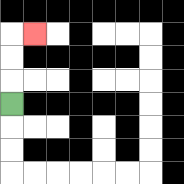{'start': '[0, 4]', 'end': '[1, 1]', 'path_directions': 'U,U,U,R', 'path_coordinates': '[[0, 4], [0, 3], [0, 2], [0, 1], [1, 1]]'}